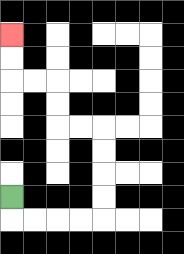{'start': '[0, 8]', 'end': '[0, 1]', 'path_directions': 'D,R,R,R,R,U,U,U,U,L,L,U,U,L,L,U,U', 'path_coordinates': '[[0, 8], [0, 9], [1, 9], [2, 9], [3, 9], [4, 9], [4, 8], [4, 7], [4, 6], [4, 5], [3, 5], [2, 5], [2, 4], [2, 3], [1, 3], [0, 3], [0, 2], [0, 1]]'}